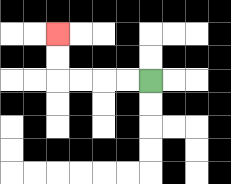{'start': '[6, 3]', 'end': '[2, 1]', 'path_directions': 'L,L,L,L,U,U', 'path_coordinates': '[[6, 3], [5, 3], [4, 3], [3, 3], [2, 3], [2, 2], [2, 1]]'}